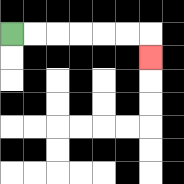{'start': '[0, 1]', 'end': '[6, 2]', 'path_directions': 'R,R,R,R,R,R,D', 'path_coordinates': '[[0, 1], [1, 1], [2, 1], [3, 1], [4, 1], [5, 1], [6, 1], [6, 2]]'}